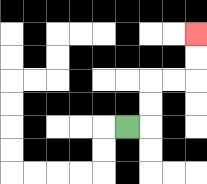{'start': '[5, 5]', 'end': '[8, 1]', 'path_directions': 'R,U,U,R,R,U,U', 'path_coordinates': '[[5, 5], [6, 5], [6, 4], [6, 3], [7, 3], [8, 3], [8, 2], [8, 1]]'}